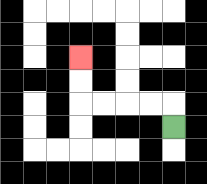{'start': '[7, 5]', 'end': '[3, 2]', 'path_directions': 'U,L,L,L,L,U,U', 'path_coordinates': '[[7, 5], [7, 4], [6, 4], [5, 4], [4, 4], [3, 4], [3, 3], [3, 2]]'}